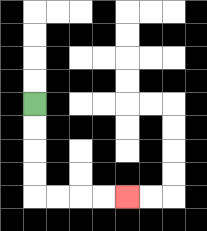{'start': '[1, 4]', 'end': '[5, 8]', 'path_directions': 'D,D,D,D,R,R,R,R', 'path_coordinates': '[[1, 4], [1, 5], [1, 6], [1, 7], [1, 8], [2, 8], [3, 8], [4, 8], [5, 8]]'}